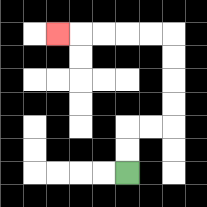{'start': '[5, 7]', 'end': '[2, 1]', 'path_directions': 'U,U,R,R,U,U,U,U,L,L,L,L,L', 'path_coordinates': '[[5, 7], [5, 6], [5, 5], [6, 5], [7, 5], [7, 4], [7, 3], [7, 2], [7, 1], [6, 1], [5, 1], [4, 1], [3, 1], [2, 1]]'}